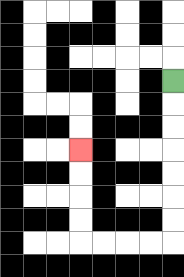{'start': '[7, 3]', 'end': '[3, 6]', 'path_directions': 'D,D,D,D,D,D,D,L,L,L,L,U,U,U,U', 'path_coordinates': '[[7, 3], [7, 4], [7, 5], [7, 6], [7, 7], [7, 8], [7, 9], [7, 10], [6, 10], [5, 10], [4, 10], [3, 10], [3, 9], [3, 8], [3, 7], [3, 6]]'}